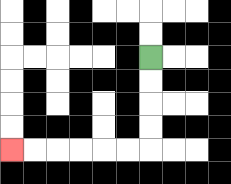{'start': '[6, 2]', 'end': '[0, 6]', 'path_directions': 'D,D,D,D,L,L,L,L,L,L', 'path_coordinates': '[[6, 2], [6, 3], [6, 4], [6, 5], [6, 6], [5, 6], [4, 6], [3, 6], [2, 6], [1, 6], [0, 6]]'}